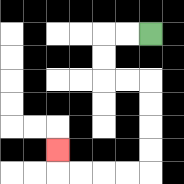{'start': '[6, 1]', 'end': '[2, 6]', 'path_directions': 'L,L,D,D,R,R,D,D,D,D,L,L,L,L,U', 'path_coordinates': '[[6, 1], [5, 1], [4, 1], [4, 2], [4, 3], [5, 3], [6, 3], [6, 4], [6, 5], [6, 6], [6, 7], [5, 7], [4, 7], [3, 7], [2, 7], [2, 6]]'}